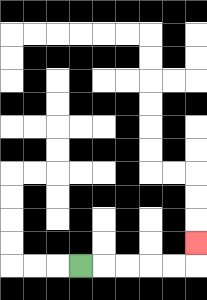{'start': '[3, 11]', 'end': '[8, 10]', 'path_directions': 'R,R,R,R,R,U', 'path_coordinates': '[[3, 11], [4, 11], [5, 11], [6, 11], [7, 11], [8, 11], [8, 10]]'}